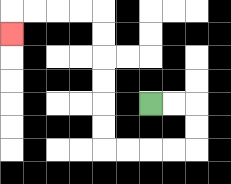{'start': '[6, 4]', 'end': '[0, 1]', 'path_directions': 'R,R,D,D,L,L,L,L,U,U,U,U,U,U,L,L,L,L,D', 'path_coordinates': '[[6, 4], [7, 4], [8, 4], [8, 5], [8, 6], [7, 6], [6, 6], [5, 6], [4, 6], [4, 5], [4, 4], [4, 3], [4, 2], [4, 1], [4, 0], [3, 0], [2, 0], [1, 0], [0, 0], [0, 1]]'}